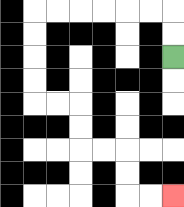{'start': '[7, 2]', 'end': '[7, 8]', 'path_directions': 'U,U,L,L,L,L,L,L,D,D,D,D,R,R,D,D,R,R,D,D,R,R', 'path_coordinates': '[[7, 2], [7, 1], [7, 0], [6, 0], [5, 0], [4, 0], [3, 0], [2, 0], [1, 0], [1, 1], [1, 2], [1, 3], [1, 4], [2, 4], [3, 4], [3, 5], [3, 6], [4, 6], [5, 6], [5, 7], [5, 8], [6, 8], [7, 8]]'}